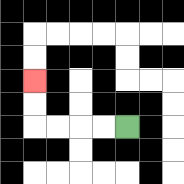{'start': '[5, 5]', 'end': '[1, 3]', 'path_directions': 'L,L,L,L,U,U', 'path_coordinates': '[[5, 5], [4, 5], [3, 5], [2, 5], [1, 5], [1, 4], [1, 3]]'}